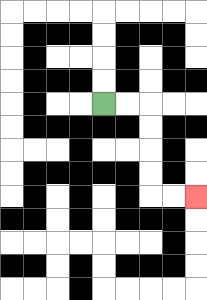{'start': '[4, 4]', 'end': '[8, 8]', 'path_directions': 'R,R,D,D,D,D,R,R', 'path_coordinates': '[[4, 4], [5, 4], [6, 4], [6, 5], [6, 6], [6, 7], [6, 8], [7, 8], [8, 8]]'}